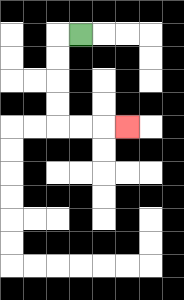{'start': '[3, 1]', 'end': '[5, 5]', 'path_directions': 'L,D,D,D,D,R,R,R', 'path_coordinates': '[[3, 1], [2, 1], [2, 2], [2, 3], [2, 4], [2, 5], [3, 5], [4, 5], [5, 5]]'}